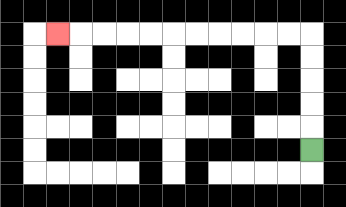{'start': '[13, 6]', 'end': '[2, 1]', 'path_directions': 'U,U,U,U,U,L,L,L,L,L,L,L,L,L,L,L', 'path_coordinates': '[[13, 6], [13, 5], [13, 4], [13, 3], [13, 2], [13, 1], [12, 1], [11, 1], [10, 1], [9, 1], [8, 1], [7, 1], [6, 1], [5, 1], [4, 1], [3, 1], [2, 1]]'}